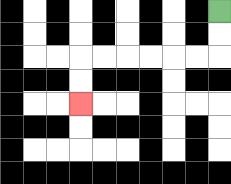{'start': '[9, 0]', 'end': '[3, 4]', 'path_directions': 'D,D,L,L,L,L,L,L,D,D', 'path_coordinates': '[[9, 0], [9, 1], [9, 2], [8, 2], [7, 2], [6, 2], [5, 2], [4, 2], [3, 2], [3, 3], [3, 4]]'}